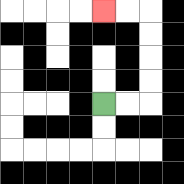{'start': '[4, 4]', 'end': '[4, 0]', 'path_directions': 'R,R,U,U,U,U,L,L', 'path_coordinates': '[[4, 4], [5, 4], [6, 4], [6, 3], [6, 2], [6, 1], [6, 0], [5, 0], [4, 0]]'}